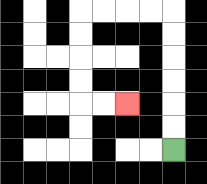{'start': '[7, 6]', 'end': '[5, 4]', 'path_directions': 'U,U,U,U,U,U,L,L,L,L,D,D,D,D,R,R', 'path_coordinates': '[[7, 6], [7, 5], [7, 4], [7, 3], [7, 2], [7, 1], [7, 0], [6, 0], [5, 0], [4, 0], [3, 0], [3, 1], [3, 2], [3, 3], [3, 4], [4, 4], [5, 4]]'}